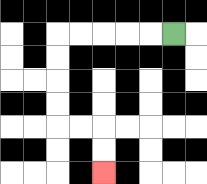{'start': '[7, 1]', 'end': '[4, 7]', 'path_directions': 'L,L,L,L,L,D,D,D,D,R,R,D,D', 'path_coordinates': '[[7, 1], [6, 1], [5, 1], [4, 1], [3, 1], [2, 1], [2, 2], [2, 3], [2, 4], [2, 5], [3, 5], [4, 5], [4, 6], [4, 7]]'}